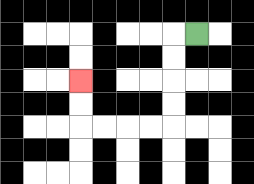{'start': '[8, 1]', 'end': '[3, 3]', 'path_directions': 'L,D,D,D,D,L,L,L,L,U,U', 'path_coordinates': '[[8, 1], [7, 1], [7, 2], [7, 3], [7, 4], [7, 5], [6, 5], [5, 5], [4, 5], [3, 5], [3, 4], [3, 3]]'}